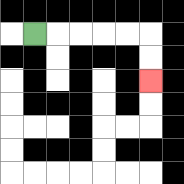{'start': '[1, 1]', 'end': '[6, 3]', 'path_directions': 'R,R,R,R,R,D,D', 'path_coordinates': '[[1, 1], [2, 1], [3, 1], [4, 1], [5, 1], [6, 1], [6, 2], [6, 3]]'}